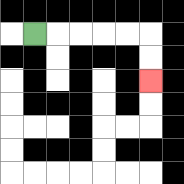{'start': '[1, 1]', 'end': '[6, 3]', 'path_directions': 'R,R,R,R,R,D,D', 'path_coordinates': '[[1, 1], [2, 1], [3, 1], [4, 1], [5, 1], [6, 1], [6, 2], [6, 3]]'}